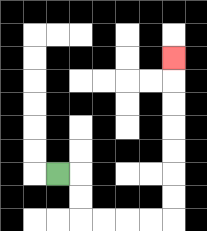{'start': '[2, 7]', 'end': '[7, 2]', 'path_directions': 'R,D,D,R,R,R,R,U,U,U,U,U,U,U', 'path_coordinates': '[[2, 7], [3, 7], [3, 8], [3, 9], [4, 9], [5, 9], [6, 9], [7, 9], [7, 8], [7, 7], [7, 6], [7, 5], [7, 4], [7, 3], [7, 2]]'}